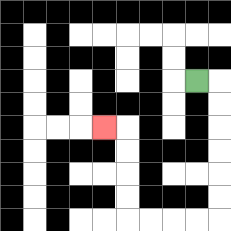{'start': '[8, 3]', 'end': '[4, 5]', 'path_directions': 'R,D,D,D,D,D,D,L,L,L,L,U,U,U,U,L', 'path_coordinates': '[[8, 3], [9, 3], [9, 4], [9, 5], [9, 6], [9, 7], [9, 8], [9, 9], [8, 9], [7, 9], [6, 9], [5, 9], [5, 8], [5, 7], [5, 6], [5, 5], [4, 5]]'}